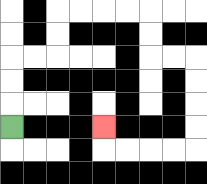{'start': '[0, 5]', 'end': '[4, 5]', 'path_directions': 'U,U,U,R,R,U,U,R,R,R,R,D,D,R,R,D,D,D,D,L,L,L,L,U', 'path_coordinates': '[[0, 5], [0, 4], [0, 3], [0, 2], [1, 2], [2, 2], [2, 1], [2, 0], [3, 0], [4, 0], [5, 0], [6, 0], [6, 1], [6, 2], [7, 2], [8, 2], [8, 3], [8, 4], [8, 5], [8, 6], [7, 6], [6, 6], [5, 6], [4, 6], [4, 5]]'}